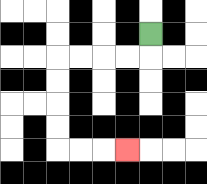{'start': '[6, 1]', 'end': '[5, 6]', 'path_directions': 'D,L,L,L,L,D,D,D,D,R,R,R', 'path_coordinates': '[[6, 1], [6, 2], [5, 2], [4, 2], [3, 2], [2, 2], [2, 3], [2, 4], [2, 5], [2, 6], [3, 6], [4, 6], [5, 6]]'}